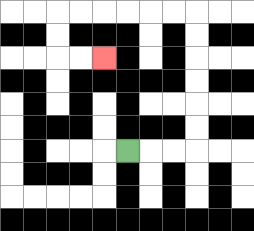{'start': '[5, 6]', 'end': '[4, 2]', 'path_directions': 'R,R,R,U,U,U,U,U,U,L,L,L,L,L,L,D,D,R,R', 'path_coordinates': '[[5, 6], [6, 6], [7, 6], [8, 6], [8, 5], [8, 4], [8, 3], [8, 2], [8, 1], [8, 0], [7, 0], [6, 0], [5, 0], [4, 0], [3, 0], [2, 0], [2, 1], [2, 2], [3, 2], [4, 2]]'}